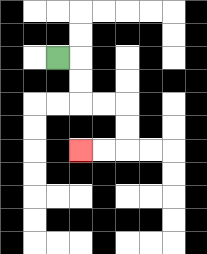{'start': '[2, 2]', 'end': '[3, 6]', 'path_directions': 'R,D,D,R,R,D,D,L,L', 'path_coordinates': '[[2, 2], [3, 2], [3, 3], [3, 4], [4, 4], [5, 4], [5, 5], [5, 6], [4, 6], [3, 6]]'}